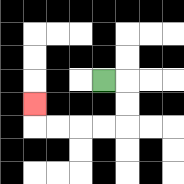{'start': '[4, 3]', 'end': '[1, 4]', 'path_directions': 'R,D,D,L,L,L,L,U', 'path_coordinates': '[[4, 3], [5, 3], [5, 4], [5, 5], [4, 5], [3, 5], [2, 5], [1, 5], [1, 4]]'}